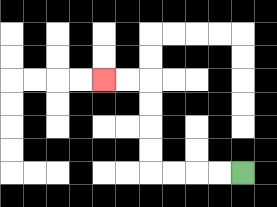{'start': '[10, 7]', 'end': '[4, 3]', 'path_directions': 'L,L,L,L,U,U,U,U,L,L', 'path_coordinates': '[[10, 7], [9, 7], [8, 7], [7, 7], [6, 7], [6, 6], [6, 5], [6, 4], [6, 3], [5, 3], [4, 3]]'}